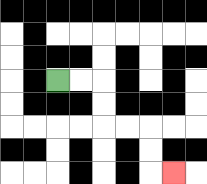{'start': '[2, 3]', 'end': '[7, 7]', 'path_directions': 'R,R,D,D,R,R,D,D,R', 'path_coordinates': '[[2, 3], [3, 3], [4, 3], [4, 4], [4, 5], [5, 5], [6, 5], [6, 6], [6, 7], [7, 7]]'}